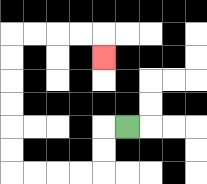{'start': '[5, 5]', 'end': '[4, 2]', 'path_directions': 'L,D,D,L,L,L,L,U,U,U,U,U,U,R,R,R,R,D', 'path_coordinates': '[[5, 5], [4, 5], [4, 6], [4, 7], [3, 7], [2, 7], [1, 7], [0, 7], [0, 6], [0, 5], [0, 4], [0, 3], [0, 2], [0, 1], [1, 1], [2, 1], [3, 1], [4, 1], [4, 2]]'}